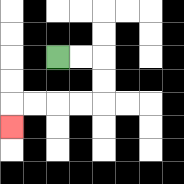{'start': '[2, 2]', 'end': '[0, 5]', 'path_directions': 'R,R,D,D,L,L,L,L,D', 'path_coordinates': '[[2, 2], [3, 2], [4, 2], [4, 3], [4, 4], [3, 4], [2, 4], [1, 4], [0, 4], [0, 5]]'}